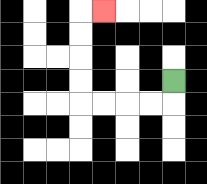{'start': '[7, 3]', 'end': '[4, 0]', 'path_directions': 'D,L,L,L,L,U,U,U,U,R', 'path_coordinates': '[[7, 3], [7, 4], [6, 4], [5, 4], [4, 4], [3, 4], [3, 3], [3, 2], [3, 1], [3, 0], [4, 0]]'}